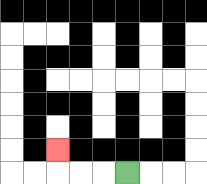{'start': '[5, 7]', 'end': '[2, 6]', 'path_directions': 'L,L,L,U', 'path_coordinates': '[[5, 7], [4, 7], [3, 7], [2, 7], [2, 6]]'}